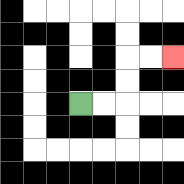{'start': '[3, 4]', 'end': '[7, 2]', 'path_directions': 'R,R,U,U,R,R', 'path_coordinates': '[[3, 4], [4, 4], [5, 4], [5, 3], [5, 2], [6, 2], [7, 2]]'}